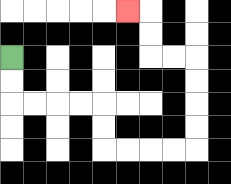{'start': '[0, 2]', 'end': '[5, 0]', 'path_directions': 'D,D,R,R,R,R,D,D,R,R,R,R,U,U,U,U,L,L,U,U,L', 'path_coordinates': '[[0, 2], [0, 3], [0, 4], [1, 4], [2, 4], [3, 4], [4, 4], [4, 5], [4, 6], [5, 6], [6, 6], [7, 6], [8, 6], [8, 5], [8, 4], [8, 3], [8, 2], [7, 2], [6, 2], [6, 1], [6, 0], [5, 0]]'}